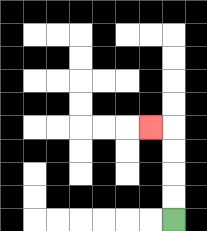{'start': '[7, 9]', 'end': '[6, 5]', 'path_directions': 'U,U,U,U,L', 'path_coordinates': '[[7, 9], [7, 8], [7, 7], [7, 6], [7, 5], [6, 5]]'}